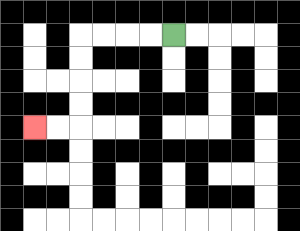{'start': '[7, 1]', 'end': '[1, 5]', 'path_directions': 'L,L,L,L,D,D,D,D,L,L', 'path_coordinates': '[[7, 1], [6, 1], [5, 1], [4, 1], [3, 1], [3, 2], [3, 3], [3, 4], [3, 5], [2, 5], [1, 5]]'}